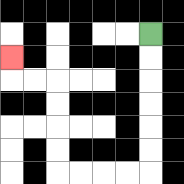{'start': '[6, 1]', 'end': '[0, 2]', 'path_directions': 'D,D,D,D,D,D,L,L,L,L,U,U,U,U,L,L,U', 'path_coordinates': '[[6, 1], [6, 2], [6, 3], [6, 4], [6, 5], [6, 6], [6, 7], [5, 7], [4, 7], [3, 7], [2, 7], [2, 6], [2, 5], [2, 4], [2, 3], [1, 3], [0, 3], [0, 2]]'}